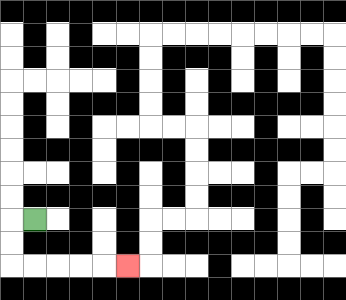{'start': '[1, 9]', 'end': '[5, 11]', 'path_directions': 'L,D,D,R,R,R,R,R', 'path_coordinates': '[[1, 9], [0, 9], [0, 10], [0, 11], [1, 11], [2, 11], [3, 11], [4, 11], [5, 11]]'}